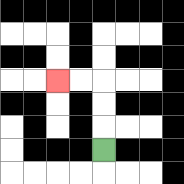{'start': '[4, 6]', 'end': '[2, 3]', 'path_directions': 'U,U,U,L,L', 'path_coordinates': '[[4, 6], [4, 5], [4, 4], [4, 3], [3, 3], [2, 3]]'}